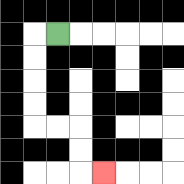{'start': '[2, 1]', 'end': '[4, 7]', 'path_directions': 'L,D,D,D,D,R,R,D,D,R', 'path_coordinates': '[[2, 1], [1, 1], [1, 2], [1, 3], [1, 4], [1, 5], [2, 5], [3, 5], [3, 6], [3, 7], [4, 7]]'}